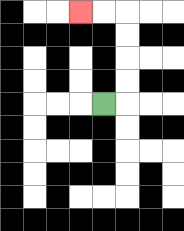{'start': '[4, 4]', 'end': '[3, 0]', 'path_directions': 'R,U,U,U,U,L,L', 'path_coordinates': '[[4, 4], [5, 4], [5, 3], [5, 2], [5, 1], [5, 0], [4, 0], [3, 0]]'}